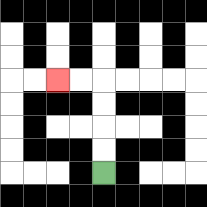{'start': '[4, 7]', 'end': '[2, 3]', 'path_directions': 'U,U,U,U,L,L', 'path_coordinates': '[[4, 7], [4, 6], [4, 5], [4, 4], [4, 3], [3, 3], [2, 3]]'}